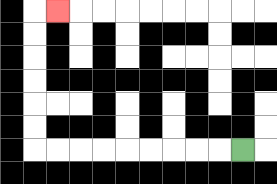{'start': '[10, 6]', 'end': '[2, 0]', 'path_directions': 'L,L,L,L,L,L,L,L,L,U,U,U,U,U,U,R', 'path_coordinates': '[[10, 6], [9, 6], [8, 6], [7, 6], [6, 6], [5, 6], [4, 6], [3, 6], [2, 6], [1, 6], [1, 5], [1, 4], [1, 3], [1, 2], [1, 1], [1, 0], [2, 0]]'}